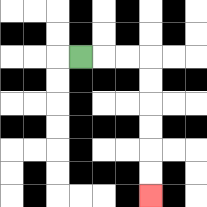{'start': '[3, 2]', 'end': '[6, 8]', 'path_directions': 'R,R,R,D,D,D,D,D,D', 'path_coordinates': '[[3, 2], [4, 2], [5, 2], [6, 2], [6, 3], [6, 4], [6, 5], [6, 6], [6, 7], [6, 8]]'}